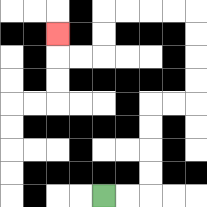{'start': '[4, 8]', 'end': '[2, 1]', 'path_directions': 'R,R,U,U,U,U,R,R,U,U,U,U,L,L,L,L,D,D,L,L,U', 'path_coordinates': '[[4, 8], [5, 8], [6, 8], [6, 7], [6, 6], [6, 5], [6, 4], [7, 4], [8, 4], [8, 3], [8, 2], [8, 1], [8, 0], [7, 0], [6, 0], [5, 0], [4, 0], [4, 1], [4, 2], [3, 2], [2, 2], [2, 1]]'}